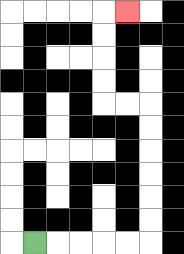{'start': '[1, 10]', 'end': '[5, 0]', 'path_directions': 'R,R,R,R,R,U,U,U,U,U,U,L,L,U,U,U,U,R', 'path_coordinates': '[[1, 10], [2, 10], [3, 10], [4, 10], [5, 10], [6, 10], [6, 9], [6, 8], [6, 7], [6, 6], [6, 5], [6, 4], [5, 4], [4, 4], [4, 3], [4, 2], [4, 1], [4, 0], [5, 0]]'}